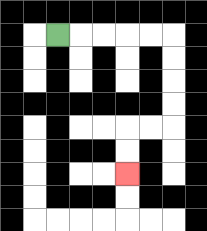{'start': '[2, 1]', 'end': '[5, 7]', 'path_directions': 'R,R,R,R,R,D,D,D,D,L,L,D,D', 'path_coordinates': '[[2, 1], [3, 1], [4, 1], [5, 1], [6, 1], [7, 1], [7, 2], [7, 3], [7, 4], [7, 5], [6, 5], [5, 5], [5, 6], [5, 7]]'}